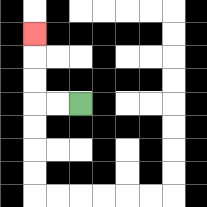{'start': '[3, 4]', 'end': '[1, 1]', 'path_directions': 'L,L,U,U,U', 'path_coordinates': '[[3, 4], [2, 4], [1, 4], [1, 3], [1, 2], [1, 1]]'}